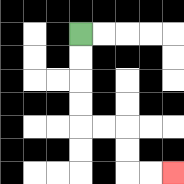{'start': '[3, 1]', 'end': '[7, 7]', 'path_directions': 'D,D,D,D,R,R,D,D,R,R', 'path_coordinates': '[[3, 1], [3, 2], [3, 3], [3, 4], [3, 5], [4, 5], [5, 5], [5, 6], [5, 7], [6, 7], [7, 7]]'}